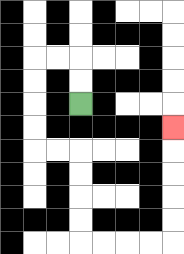{'start': '[3, 4]', 'end': '[7, 5]', 'path_directions': 'U,U,L,L,D,D,D,D,R,R,D,D,D,D,R,R,R,R,U,U,U,U,U', 'path_coordinates': '[[3, 4], [3, 3], [3, 2], [2, 2], [1, 2], [1, 3], [1, 4], [1, 5], [1, 6], [2, 6], [3, 6], [3, 7], [3, 8], [3, 9], [3, 10], [4, 10], [5, 10], [6, 10], [7, 10], [7, 9], [7, 8], [7, 7], [7, 6], [7, 5]]'}